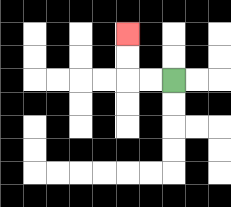{'start': '[7, 3]', 'end': '[5, 1]', 'path_directions': 'L,L,U,U', 'path_coordinates': '[[7, 3], [6, 3], [5, 3], [5, 2], [5, 1]]'}